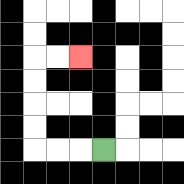{'start': '[4, 6]', 'end': '[3, 2]', 'path_directions': 'L,L,L,U,U,U,U,R,R', 'path_coordinates': '[[4, 6], [3, 6], [2, 6], [1, 6], [1, 5], [1, 4], [1, 3], [1, 2], [2, 2], [3, 2]]'}